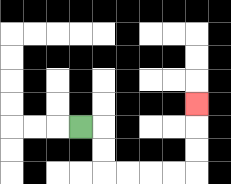{'start': '[3, 5]', 'end': '[8, 4]', 'path_directions': 'R,D,D,R,R,R,R,U,U,U', 'path_coordinates': '[[3, 5], [4, 5], [4, 6], [4, 7], [5, 7], [6, 7], [7, 7], [8, 7], [8, 6], [8, 5], [8, 4]]'}